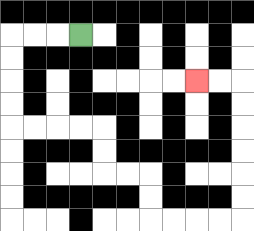{'start': '[3, 1]', 'end': '[8, 3]', 'path_directions': 'L,L,L,D,D,D,D,R,R,R,R,D,D,R,R,D,D,R,R,R,R,U,U,U,U,U,U,L,L', 'path_coordinates': '[[3, 1], [2, 1], [1, 1], [0, 1], [0, 2], [0, 3], [0, 4], [0, 5], [1, 5], [2, 5], [3, 5], [4, 5], [4, 6], [4, 7], [5, 7], [6, 7], [6, 8], [6, 9], [7, 9], [8, 9], [9, 9], [10, 9], [10, 8], [10, 7], [10, 6], [10, 5], [10, 4], [10, 3], [9, 3], [8, 3]]'}